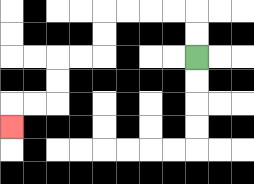{'start': '[8, 2]', 'end': '[0, 5]', 'path_directions': 'U,U,L,L,L,L,D,D,L,L,D,D,L,L,D', 'path_coordinates': '[[8, 2], [8, 1], [8, 0], [7, 0], [6, 0], [5, 0], [4, 0], [4, 1], [4, 2], [3, 2], [2, 2], [2, 3], [2, 4], [1, 4], [0, 4], [0, 5]]'}